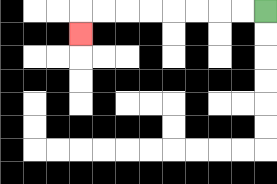{'start': '[11, 0]', 'end': '[3, 1]', 'path_directions': 'L,L,L,L,L,L,L,L,D', 'path_coordinates': '[[11, 0], [10, 0], [9, 0], [8, 0], [7, 0], [6, 0], [5, 0], [4, 0], [3, 0], [3, 1]]'}